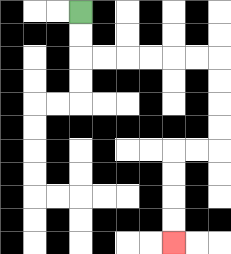{'start': '[3, 0]', 'end': '[7, 10]', 'path_directions': 'D,D,R,R,R,R,R,R,D,D,D,D,L,L,D,D,D,D', 'path_coordinates': '[[3, 0], [3, 1], [3, 2], [4, 2], [5, 2], [6, 2], [7, 2], [8, 2], [9, 2], [9, 3], [9, 4], [9, 5], [9, 6], [8, 6], [7, 6], [7, 7], [7, 8], [7, 9], [7, 10]]'}